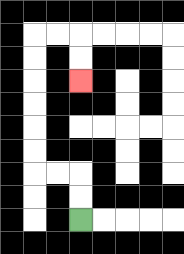{'start': '[3, 9]', 'end': '[3, 3]', 'path_directions': 'U,U,L,L,U,U,U,U,U,U,R,R,D,D', 'path_coordinates': '[[3, 9], [3, 8], [3, 7], [2, 7], [1, 7], [1, 6], [1, 5], [1, 4], [1, 3], [1, 2], [1, 1], [2, 1], [3, 1], [3, 2], [3, 3]]'}